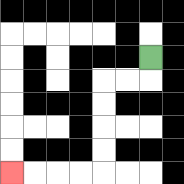{'start': '[6, 2]', 'end': '[0, 7]', 'path_directions': 'D,L,L,D,D,D,D,L,L,L,L', 'path_coordinates': '[[6, 2], [6, 3], [5, 3], [4, 3], [4, 4], [4, 5], [4, 6], [4, 7], [3, 7], [2, 7], [1, 7], [0, 7]]'}